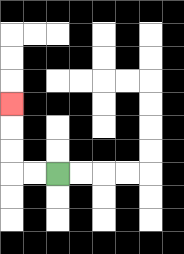{'start': '[2, 7]', 'end': '[0, 4]', 'path_directions': 'L,L,U,U,U', 'path_coordinates': '[[2, 7], [1, 7], [0, 7], [0, 6], [0, 5], [0, 4]]'}